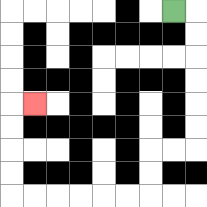{'start': '[7, 0]', 'end': '[1, 4]', 'path_directions': 'R,D,D,D,D,D,D,L,L,D,D,L,L,L,L,L,L,U,U,U,U,R', 'path_coordinates': '[[7, 0], [8, 0], [8, 1], [8, 2], [8, 3], [8, 4], [8, 5], [8, 6], [7, 6], [6, 6], [6, 7], [6, 8], [5, 8], [4, 8], [3, 8], [2, 8], [1, 8], [0, 8], [0, 7], [0, 6], [0, 5], [0, 4], [1, 4]]'}